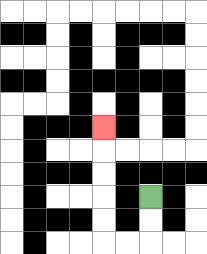{'start': '[6, 8]', 'end': '[4, 5]', 'path_directions': 'D,D,L,L,U,U,U,U,U', 'path_coordinates': '[[6, 8], [6, 9], [6, 10], [5, 10], [4, 10], [4, 9], [4, 8], [4, 7], [4, 6], [4, 5]]'}